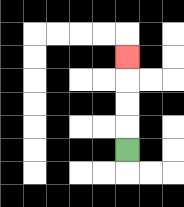{'start': '[5, 6]', 'end': '[5, 2]', 'path_directions': 'U,U,U,U', 'path_coordinates': '[[5, 6], [5, 5], [5, 4], [5, 3], [5, 2]]'}